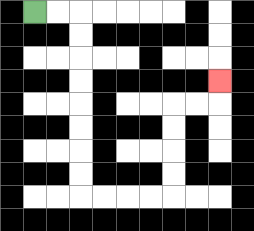{'start': '[1, 0]', 'end': '[9, 3]', 'path_directions': 'R,R,D,D,D,D,D,D,D,D,R,R,R,R,U,U,U,U,R,R,U', 'path_coordinates': '[[1, 0], [2, 0], [3, 0], [3, 1], [3, 2], [3, 3], [3, 4], [3, 5], [3, 6], [3, 7], [3, 8], [4, 8], [5, 8], [6, 8], [7, 8], [7, 7], [7, 6], [7, 5], [7, 4], [8, 4], [9, 4], [9, 3]]'}